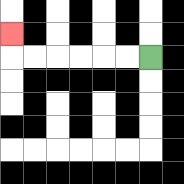{'start': '[6, 2]', 'end': '[0, 1]', 'path_directions': 'L,L,L,L,L,L,U', 'path_coordinates': '[[6, 2], [5, 2], [4, 2], [3, 2], [2, 2], [1, 2], [0, 2], [0, 1]]'}